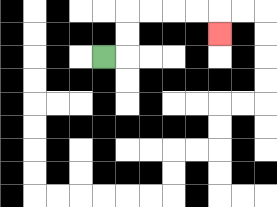{'start': '[4, 2]', 'end': '[9, 1]', 'path_directions': 'R,U,U,R,R,R,R,D', 'path_coordinates': '[[4, 2], [5, 2], [5, 1], [5, 0], [6, 0], [7, 0], [8, 0], [9, 0], [9, 1]]'}